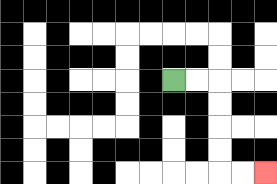{'start': '[7, 3]', 'end': '[11, 7]', 'path_directions': 'R,R,D,D,D,D,R,R', 'path_coordinates': '[[7, 3], [8, 3], [9, 3], [9, 4], [9, 5], [9, 6], [9, 7], [10, 7], [11, 7]]'}